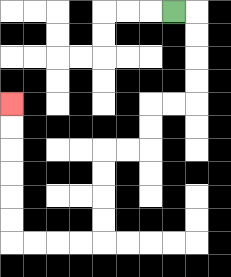{'start': '[7, 0]', 'end': '[0, 4]', 'path_directions': 'R,D,D,D,D,L,L,D,D,L,L,D,D,D,D,L,L,L,L,U,U,U,U,U,U', 'path_coordinates': '[[7, 0], [8, 0], [8, 1], [8, 2], [8, 3], [8, 4], [7, 4], [6, 4], [6, 5], [6, 6], [5, 6], [4, 6], [4, 7], [4, 8], [4, 9], [4, 10], [3, 10], [2, 10], [1, 10], [0, 10], [0, 9], [0, 8], [0, 7], [0, 6], [0, 5], [0, 4]]'}